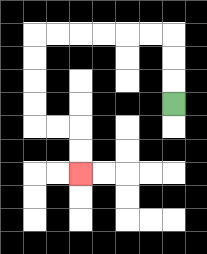{'start': '[7, 4]', 'end': '[3, 7]', 'path_directions': 'U,U,U,L,L,L,L,L,L,D,D,D,D,R,R,D,D', 'path_coordinates': '[[7, 4], [7, 3], [7, 2], [7, 1], [6, 1], [5, 1], [4, 1], [3, 1], [2, 1], [1, 1], [1, 2], [1, 3], [1, 4], [1, 5], [2, 5], [3, 5], [3, 6], [3, 7]]'}